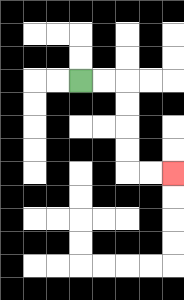{'start': '[3, 3]', 'end': '[7, 7]', 'path_directions': 'R,R,D,D,D,D,R,R', 'path_coordinates': '[[3, 3], [4, 3], [5, 3], [5, 4], [5, 5], [5, 6], [5, 7], [6, 7], [7, 7]]'}